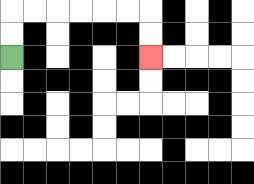{'start': '[0, 2]', 'end': '[6, 2]', 'path_directions': 'U,U,R,R,R,R,R,R,D,D', 'path_coordinates': '[[0, 2], [0, 1], [0, 0], [1, 0], [2, 0], [3, 0], [4, 0], [5, 0], [6, 0], [6, 1], [6, 2]]'}